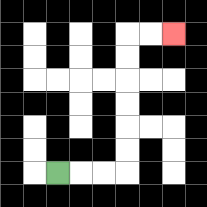{'start': '[2, 7]', 'end': '[7, 1]', 'path_directions': 'R,R,R,U,U,U,U,U,U,R,R', 'path_coordinates': '[[2, 7], [3, 7], [4, 7], [5, 7], [5, 6], [5, 5], [5, 4], [5, 3], [5, 2], [5, 1], [6, 1], [7, 1]]'}